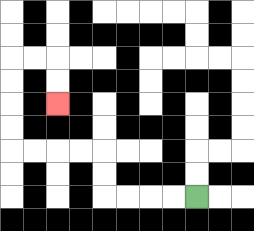{'start': '[8, 8]', 'end': '[2, 4]', 'path_directions': 'L,L,L,L,U,U,L,L,L,L,U,U,U,U,R,R,D,D', 'path_coordinates': '[[8, 8], [7, 8], [6, 8], [5, 8], [4, 8], [4, 7], [4, 6], [3, 6], [2, 6], [1, 6], [0, 6], [0, 5], [0, 4], [0, 3], [0, 2], [1, 2], [2, 2], [2, 3], [2, 4]]'}